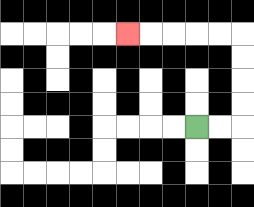{'start': '[8, 5]', 'end': '[5, 1]', 'path_directions': 'R,R,U,U,U,U,L,L,L,L,L', 'path_coordinates': '[[8, 5], [9, 5], [10, 5], [10, 4], [10, 3], [10, 2], [10, 1], [9, 1], [8, 1], [7, 1], [6, 1], [5, 1]]'}